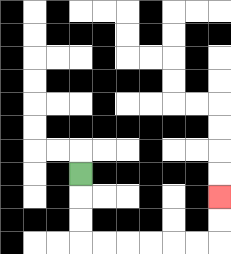{'start': '[3, 7]', 'end': '[9, 8]', 'path_directions': 'D,D,D,R,R,R,R,R,R,U,U', 'path_coordinates': '[[3, 7], [3, 8], [3, 9], [3, 10], [4, 10], [5, 10], [6, 10], [7, 10], [8, 10], [9, 10], [9, 9], [9, 8]]'}